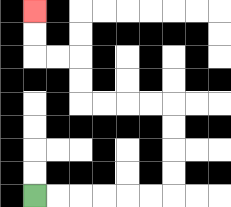{'start': '[1, 8]', 'end': '[1, 0]', 'path_directions': 'R,R,R,R,R,R,U,U,U,U,L,L,L,L,U,U,L,L,U,U', 'path_coordinates': '[[1, 8], [2, 8], [3, 8], [4, 8], [5, 8], [6, 8], [7, 8], [7, 7], [7, 6], [7, 5], [7, 4], [6, 4], [5, 4], [4, 4], [3, 4], [3, 3], [3, 2], [2, 2], [1, 2], [1, 1], [1, 0]]'}